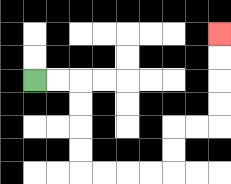{'start': '[1, 3]', 'end': '[9, 1]', 'path_directions': 'R,R,D,D,D,D,R,R,R,R,U,U,R,R,U,U,U,U', 'path_coordinates': '[[1, 3], [2, 3], [3, 3], [3, 4], [3, 5], [3, 6], [3, 7], [4, 7], [5, 7], [6, 7], [7, 7], [7, 6], [7, 5], [8, 5], [9, 5], [9, 4], [9, 3], [9, 2], [9, 1]]'}